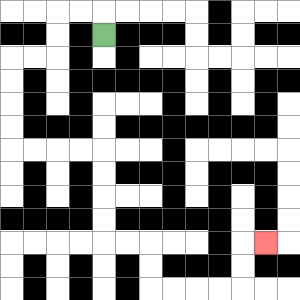{'start': '[4, 1]', 'end': '[11, 10]', 'path_directions': 'U,L,L,D,D,L,L,D,D,D,D,R,R,R,R,D,D,D,D,R,R,D,D,R,R,R,R,U,U,R', 'path_coordinates': '[[4, 1], [4, 0], [3, 0], [2, 0], [2, 1], [2, 2], [1, 2], [0, 2], [0, 3], [0, 4], [0, 5], [0, 6], [1, 6], [2, 6], [3, 6], [4, 6], [4, 7], [4, 8], [4, 9], [4, 10], [5, 10], [6, 10], [6, 11], [6, 12], [7, 12], [8, 12], [9, 12], [10, 12], [10, 11], [10, 10], [11, 10]]'}